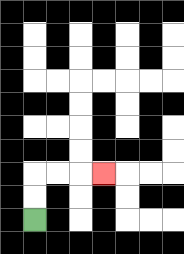{'start': '[1, 9]', 'end': '[4, 7]', 'path_directions': 'U,U,R,R,R', 'path_coordinates': '[[1, 9], [1, 8], [1, 7], [2, 7], [3, 7], [4, 7]]'}